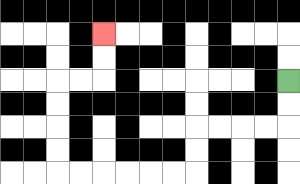{'start': '[12, 3]', 'end': '[4, 1]', 'path_directions': 'D,D,L,L,L,L,D,D,L,L,L,L,L,L,U,U,U,U,R,R,U,U', 'path_coordinates': '[[12, 3], [12, 4], [12, 5], [11, 5], [10, 5], [9, 5], [8, 5], [8, 6], [8, 7], [7, 7], [6, 7], [5, 7], [4, 7], [3, 7], [2, 7], [2, 6], [2, 5], [2, 4], [2, 3], [3, 3], [4, 3], [4, 2], [4, 1]]'}